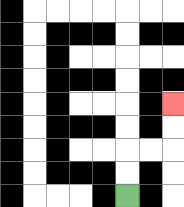{'start': '[5, 8]', 'end': '[7, 4]', 'path_directions': 'U,U,R,R,U,U', 'path_coordinates': '[[5, 8], [5, 7], [5, 6], [6, 6], [7, 6], [7, 5], [7, 4]]'}